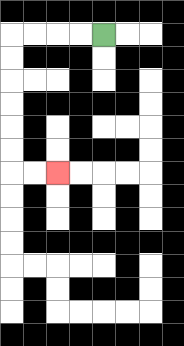{'start': '[4, 1]', 'end': '[2, 7]', 'path_directions': 'L,L,L,L,D,D,D,D,D,D,R,R', 'path_coordinates': '[[4, 1], [3, 1], [2, 1], [1, 1], [0, 1], [0, 2], [0, 3], [0, 4], [0, 5], [0, 6], [0, 7], [1, 7], [2, 7]]'}